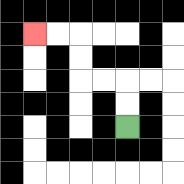{'start': '[5, 5]', 'end': '[1, 1]', 'path_directions': 'U,U,L,L,U,U,L,L', 'path_coordinates': '[[5, 5], [5, 4], [5, 3], [4, 3], [3, 3], [3, 2], [3, 1], [2, 1], [1, 1]]'}